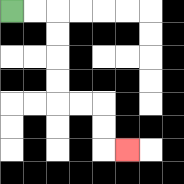{'start': '[0, 0]', 'end': '[5, 6]', 'path_directions': 'R,R,D,D,D,D,R,R,D,D,R', 'path_coordinates': '[[0, 0], [1, 0], [2, 0], [2, 1], [2, 2], [2, 3], [2, 4], [3, 4], [4, 4], [4, 5], [4, 6], [5, 6]]'}